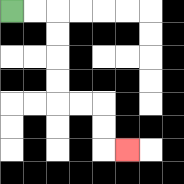{'start': '[0, 0]', 'end': '[5, 6]', 'path_directions': 'R,R,D,D,D,D,R,R,D,D,R', 'path_coordinates': '[[0, 0], [1, 0], [2, 0], [2, 1], [2, 2], [2, 3], [2, 4], [3, 4], [4, 4], [4, 5], [4, 6], [5, 6]]'}